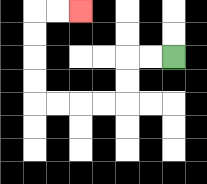{'start': '[7, 2]', 'end': '[3, 0]', 'path_directions': 'L,L,D,D,L,L,L,L,U,U,U,U,R,R', 'path_coordinates': '[[7, 2], [6, 2], [5, 2], [5, 3], [5, 4], [4, 4], [3, 4], [2, 4], [1, 4], [1, 3], [1, 2], [1, 1], [1, 0], [2, 0], [3, 0]]'}